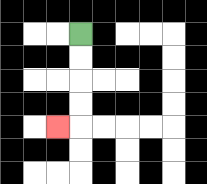{'start': '[3, 1]', 'end': '[2, 5]', 'path_directions': 'D,D,D,D,L', 'path_coordinates': '[[3, 1], [3, 2], [3, 3], [3, 4], [3, 5], [2, 5]]'}